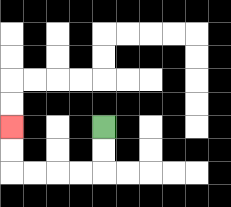{'start': '[4, 5]', 'end': '[0, 5]', 'path_directions': 'D,D,L,L,L,L,U,U', 'path_coordinates': '[[4, 5], [4, 6], [4, 7], [3, 7], [2, 7], [1, 7], [0, 7], [0, 6], [0, 5]]'}